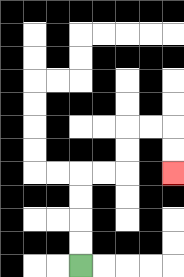{'start': '[3, 11]', 'end': '[7, 7]', 'path_directions': 'U,U,U,U,R,R,U,U,R,R,D,D', 'path_coordinates': '[[3, 11], [3, 10], [3, 9], [3, 8], [3, 7], [4, 7], [5, 7], [5, 6], [5, 5], [6, 5], [7, 5], [7, 6], [7, 7]]'}